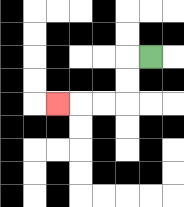{'start': '[6, 2]', 'end': '[2, 4]', 'path_directions': 'L,D,D,L,L,L', 'path_coordinates': '[[6, 2], [5, 2], [5, 3], [5, 4], [4, 4], [3, 4], [2, 4]]'}